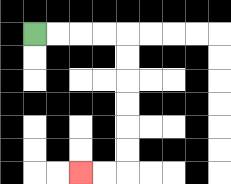{'start': '[1, 1]', 'end': '[3, 7]', 'path_directions': 'R,R,R,R,D,D,D,D,D,D,L,L', 'path_coordinates': '[[1, 1], [2, 1], [3, 1], [4, 1], [5, 1], [5, 2], [5, 3], [5, 4], [5, 5], [5, 6], [5, 7], [4, 7], [3, 7]]'}